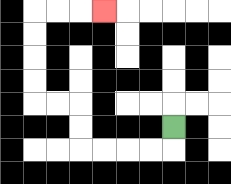{'start': '[7, 5]', 'end': '[4, 0]', 'path_directions': 'D,L,L,L,L,U,U,L,L,U,U,U,U,R,R,R', 'path_coordinates': '[[7, 5], [7, 6], [6, 6], [5, 6], [4, 6], [3, 6], [3, 5], [3, 4], [2, 4], [1, 4], [1, 3], [1, 2], [1, 1], [1, 0], [2, 0], [3, 0], [4, 0]]'}